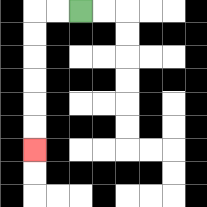{'start': '[3, 0]', 'end': '[1, 6]', 'path_directions': 'L,L,D,D,D,D,D,D', 'path_coordinates': '[[3, 0], [2, 0], [1, 0], [1, 1], [1, 2], [1, 3], [1, 4], [1, 5], [1, 6]]'}